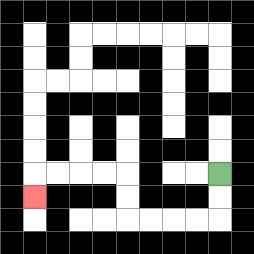{'start': '[9, 7]', 'end': '[1, 8]', 'path_directions': 'D,D,L,L,L,L,U,U,L,L,L,L,D', 'path_coordinates': '[[9, 7], [9, 8], [9, 9], [8, 9], [7, 9], [6, 9], [5, 9], [5, 8], [5, 7], [4, 7], [3, 7], [2, 7], [1, 7], [1, 8]]'}